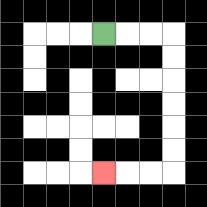{'start': '[4, 1]', 'end': '[4, 7]', 'path_directions': 'R,R,R,D,D,D,D,D,D,L,L,L', 'path_coordinates': '[[4, 1], [5, 1], [6, 1], [7, 1], [7, 2], [7, 3], [7, 4], [7, 5], [7, 6], [7, 7], [6, 7], [5, 7], [4, 7]]'}